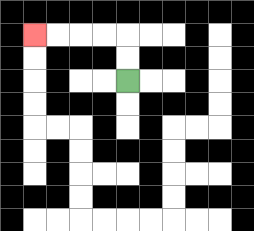{'start': '[5, 3]', 'end': '[1, 1]', 'path_directions': 'U,U,L,L,L,L', 'path_coordinates': '[[5, 3], [5, 2], [5, 1], [4, 1], [3, 1], [2, 1], [1, 1]]'}